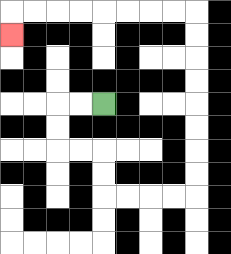{'start': '[4, 4]', 'end': '[0, 1]', 'path_directions': 'L,L,D,D,R,R,D,D,R,R,R,R,U,U,U,U,U,U,U,U,L,L,L,L,L,L,L,L,D', 'path_coordinates': '[[4, 4], [3, 4], [2, 4], [2, 5], [2, 6], [3, 6], [4, 6], [4, 7], [4, 8], [5, 8], [6, 8], [7, 8], [8, 8], [8, 7], [8, 6], [8, 5], [8, 4], [8, 3], [8, 2], [8, 1], [8, 0], [7, 0], [6, 0], [5, 0], [4, 0], [3, 0], [2, 0], [1, 0], [0, 0], [0, 1]]'}